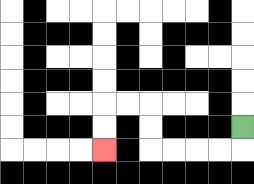{'start': '[10, 5]', 'end': '[4, 6]', 'path_directions': 'D,L,L,L,L,U,U,L,L,D,D', 'path_coordinates': '[[10, 5], [10, 6], [9, 6], [8, 6], [7, 6], [6, 6], [6, 5], [6, 4], [5, 4], [4, 4], [4, 5], [4, 6]]'}